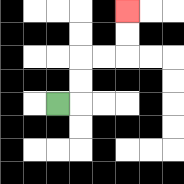{'start': '[2, 4]', 'end': '[5, 0]', 'path_directions': 'R,U,U,R,R,U,U', 'path_coordinates': '[[2, 4], [3, 4], [3, 3], [3, 2], [4, 2], [5, 2], [5, 1], [5, 0]]'}